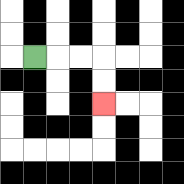{'start': '[1, 2]', 'end': '[4, 4]', 'path_directions': 'R,R,R,D,D', 'path_coordinates': '[[1, 2], [2, 2], [3, 2], [4, 2], [4, 3], [4, 4]]'}